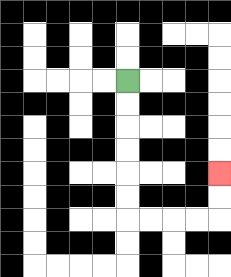{'start': '[5, 3]', 'end': '[9, 7]', 'path_directions': 'D,D,D,D,D,D,R,R,R,R,U,U', 'path_coordinates': '[[5, 3], [5, 4], [5, 5], [5, 6], [5, 7], [5, 8], [5, 9], [6, 9], [7, 9], [8, 9], [9, 9], [9, 8], [9, 7]]'}